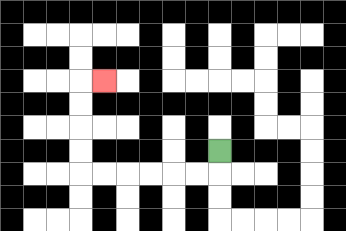{'start': '[9, 6]', 'end': '[4, 3]', 'path_directions': 'D,L,L,L,L,L,L,U,U,U,U,R', 'path_coordinates': '[[9, 6], [9, 7], [8, 7], [7, 7], [6, 7], [5, 7], [4, 7], [3, 7], [3, 6], [3, 5], [3, 4], [3, 3], [4, 3]]'}